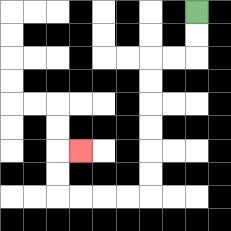{'start': '[8, 0]', 'end': '[3, 6]', 'path_directions': 'D,D,L,L,D,D,D,D,D,D,L,L,L,L,U,U,R', 'path_coordinates': '[[8, 0], [8, 1], [8, 2], [7, 2], [6, 2], [6, 3], [6, 4], [6, 5], [6, 6], [6, 7], [6, 8], [5, 8], [4, 8], [3, 8], [2, 8], [2, 7], [2, 6], [3, 6]]'}